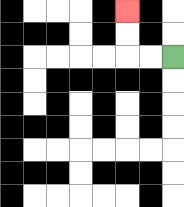{'start': '[7, 2]', 'end': '[5, 0]', 'path_directions': 'L,L,U,U', 'path_coordinates': '[[7, 2], [6, 2], [5, 2], [5, 1], [5, 0]]'}